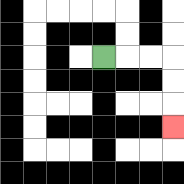{'start': '[4, 2]', 'end': '[7, 5]', 'path_directions': 'R,R,R,D,D,D', 'path_coordinates': '[[4, 2], [5, 2], [6, 2], [7, 2], [7, 3], [7, 4], [7, 5]]'}